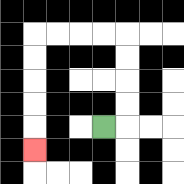{'start': '[4, 5]', 'end': '[1, 6]', 'path_directions': 'R,U,U,U,U,L,L,L,L,D,D,D,D,D', 'path_coordinates': '[[4, 5], [5, 5], [5, 4], [5, 3], [5, 2], [5, 1], [4, 1], [3, 1], [2, 1], [1, 1], [1, 2], [1, 3], [1, 4], [1, 5], [1, 6]]'}